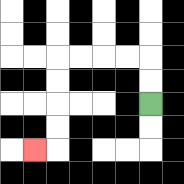{'start': '[6, 4]', 'end': '[1, 6]', 'path_directions': 'U,U,L,L,L,L,D,D,D,D,L', 'path_coordinates': '[[6, 4], [6, 3], [6, 2], [5, 2], [4, 2], [3, 2], [2, 2], [2, 3], [2, 4], [2, 5], [2, 6], [1, 6]]'}